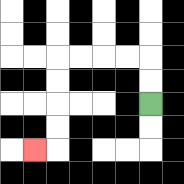{'start': '[6, 4]', 'end': '[1, 6]', 'path_directions': 'U,U,L,L,L,L,D,D,D,D,L', 'path_coordinates': '[[6, 4], [6, 3], [6, 2], [5, 2], [4, 2], [3, 2], [2, 2], [2, 3], [2, 4], [2, 5], [2, 6], [1, 6]]'}